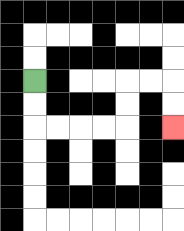{'start': '[1, 3]', 'end': '[7, 5]', 'path_directions': 'D,D,R,R,R,R,U,U,R,R,D,D', 'path_coordinates': '[[1, 3], [1, 4], [1, 5], [2, 5], [3, 5], [4, 5], [5, 5], [5, 4], [5, 3], [6, 3], [7, 3], [7, 4], [7, 5]]'}